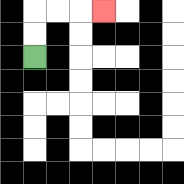{'start': '[1, 2]', 'end': '[4, 0]', 'path_directions': 'U,U,R,R,R', 'path_coordinates': '[[1, 2], [1, 1], [1, 0], [2, 0], [3, 0], [4, 0]]'}